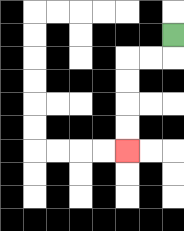{'start': '[7, 1]', 'end': '[5, 6]', 'path_directions': 'D,L,L,D,D,D,D', 'path_coordinates': '[[7, 1], [7, 2], [6, 2], [5, 2], [5, 3], [5, 4], [5, 5], [5, 6]]'}